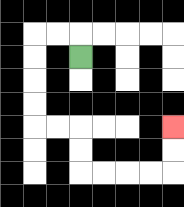{'start': '[3, 2]', 'end': '[7, 5]', 'path_directions': 'U,L,L,D,D,D,D,R,R,D,D,R,R,R,R,U,U', 'path_coordinates': '[[3, 2], [3, 1], [2, 1], [1, 1], [1, 2], [1, 3], [1, 4], [1, 5], [2, 5], [3, 5], [3, 6], [3, 7], [4, 7], [5, 7], [6, 7], [7, 7], [7, 6], [7, 5]]'}